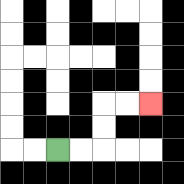{'start': '[2, 6]', 'end': '[6, 4]', 'path_directions': 'R,R,U,U,R,R', 'path_coordinates': '[[2, 6], [3, 6], [4, 6], [4, 5], [4, 4], [5, 4], [6, 4]]'}